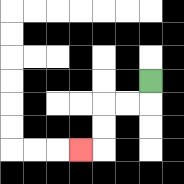{'start': '[6, 3]', 'end': '[3, 6]', 'path_directions': 'D,L,L,D,D,L', 'path_coordinates': '[[6, 3], [6, 4], [5, 4], [4, 4], [4, 5], [4, 6], [3, 6]]'}